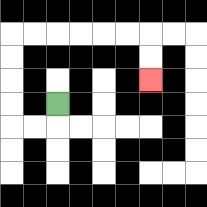{'start': '[2, 4]', 'end': '[6, 3]', 'path_directions': 'D,L,L,U,U,U,U,R,R,R,R,R,R,D,D', 'path_coordinates': '[[2, 4], [2, 5], [1, 5], [0, 5], [0, 4], [0, 3], [0, 2], [0, 1], [1, 1], [2, 1], [3, 1], [4, 1], [5, 1], [6, 1], [6, 2], [6, 3]]'}